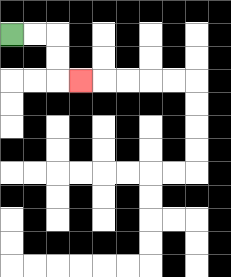{'start': '[0, 1]', 'end': '[3, 3]', 'path_directions': 'R,R,D,D,R', 'path_coordinates': '[[0, 1], [1, 1], [2, 1], [2, 2], [2, 3], [3, 3]]'}